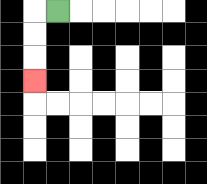{'start': '[2, 0]', 'end': '[1, 3]', 'path_directions': 'L,D,D,D', 'path_coordinates': '[[2, 0], [1, 0], [1, 1], [1, 2], [1, 3]]'}